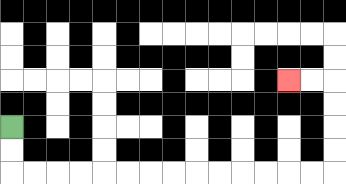{'start': '[0, 5]', 'end': '[12, 3]', 'path_directions': 'D,D,R,R,R,R,R,R,R,R,R,R,R,R,R,R,U,U,U,U,L,L', 'path_coordinates': '[[0, 5], [0, 6], [0, 7], [1, 7], [2, 7], [3, 7], [4, 7], [5, 7], [6, 7], [7, 7], [8, 7], [9, 7], [10, 7], [11, 7], [12, 7], [13, 7], [14, 7], [14, 6], [14, 5], [14, 4], [14, 3], [13, 3], [12, 3]]'}